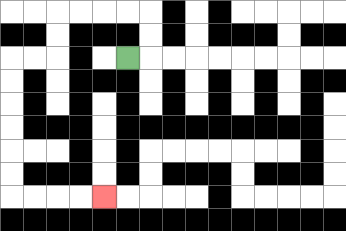{'start': '[5, 2]', 'end': '[4, 8]', 'path_directions': 'R,U,U,L,L,L,L,D,D,L,L,D,D,D,D,D,D,R,R,R,R', 'path_coordinates': '[[5, 2], [6, 2], [6, 1], [6, 0], [5, 0], [4, 0], [3, 0], [2, 0], [2, 1], [2, 2], [1, 2], [0, 2], [0, 3], [0, 4], [0, 5], [0, 6], [0, 7], [0, 8], [1, 8], [2, 8], [3, 8], [4, 8]]'}